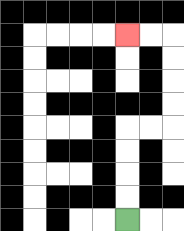{'start': '[5, 9]', 'end': '[5, 1]', 'path_directions': 'U,U,U,U,R,R,U,U,U,U,L,L', 'path_coordinates': '[[5, 9], [5, 8], [5, 7], [5, 6], [5, 5], [6, 5], [7, 5], [7, 4], [7, 3], [7, 2], [7, 1], [6, 1], [5, 1]]'}